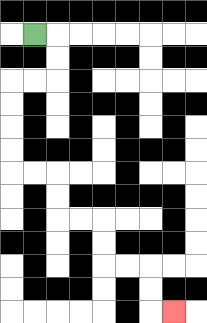{'start': '[1, 1]', 'end': '[7, 13]', 'path_directions': 'R,D,D,L,L,D,D,D,D,R,R,D,D,R,R,D,D,R,R,D,D,R', 'path_coordinates': '[[1, 1], [2, 1], [2, 2], [2, 3], [1, 3], [0, 3], [0, 4], [0, 5], [0, 6], [0, 7], [1, 7], [2, 7], [2, 8], [2, 9], [3, 9], [4, 9], [4, 10], [4, 11], [5, 11], [6, 11], [6, 12], [6, 13], [7, 13]]'}